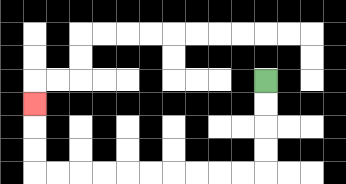{'start': '[11, 3]', 'end': '[1, 4]', 'path_directions': 'D,D,D,D,L,L,L,L,L,L,L,L,L,L,U,U,U', 'path_coordinates': '[[11, 3], [11, 4], [11, 5], [11, 6], [11, 7], [10, 7], [9, 7], [8, 7], [7, 7], [6, 7], [5, 7], [4, 7], [3, 7], [2, 7], [1, 7], [1, 6], [1, 5], [1, 4]]'}